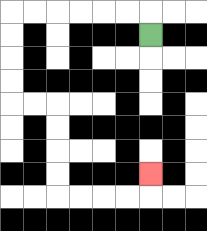{'start': '[6, 1]', 'end': '[6, 7]', 'path_directions': 'U,L,L,L,L,L,L,D,D,D,D,R,R,D,D,D,D,R,R,R,R,U', 'path_coordinates': '[[6, 1], [6, 0], [5, 0], [4, 0], [3, 0], [2, 0], [1, 0], [0, 0], [0, 1], [0, 2], [0, 3], [0, 4], [1, 4], [2, 4], [2, 5], [2, 6], [2, 7], [2, 8], [3, 8], [4, 8], [5, 8], [6, 8], [6, 7]]'}